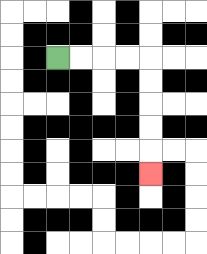{'start': '[2, 2]', 'end': '[6, 7]', 'path_directions': 'R,R,R,R,D,D,D,D,D', 'path_coordinates': '[[2, 2], [3, 2], [4, 2], [5, 2], [6, 2], [6, 3], [6, 4], [6, 5], [6, 6], [6, 7]]'}